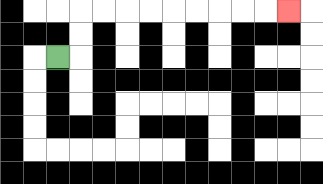{'start': '[2, 2]', 'end': '[12, 0]', 'path_directions': 'R,U,U,R,R,R,R,R,R,R,R,R', 'path_coordinates': '[[2, 2], [3, 2], [3, 1], [3, 0], [4, 0], [5, 0], [6, 0], [7, 0], [8, 0], [9, 0], [10, 0], [11, 0], [12, 0]]'}